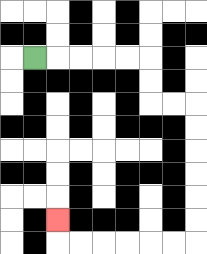{'start': '[1, 2]', 'end': '[2, 9]', 'path_directions': 'R,R,R,R,R,D,D,R,R,D,D,D,D,D,D,L,L,L,L,L,L,U', 'path_coordinates': '[[1, 2], [2, 2], [3, 2], [4, 2], [5, 2], [6, 2], [6, 3], [6, 4], [7, 4], [8, 4], [8, 5], [8, 6], [8, 7], [8, 8], [8, 9], [8, 10], [7, 10], [6, 10], [5, 10], [4, 10], [3, 10], [2, 10], [2, 9]]'}